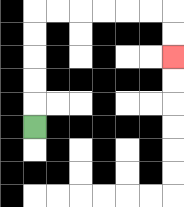{'start': '[1, 5]', 'end': '[7, 2]', 'path_directions': 'U,U,U,U,U,R,R,R,R,R,R,D,D', 'path_coordinates': '[[1, 5], [1, 4], [1, 3], [1, 2], [1, 1], [1, 0], [2, 0], [3, 0], [4, 0], [5, 0], [6, 0], [7, 0], [7, 1], [7, 2]]'}